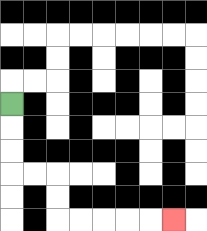{'start': '[0, 4]', 'end': '[7, 9]', 'path_directions': 'D,D,D,R,R,D,D,R,R,R,R,R', 'path_coordinates': '[[0, 4], [0, 5], [0, 6], [0, 7], [1, 7], [2, 7], [2, 8], [2, 9], [3, 9], [4, 9], [5, 9], [6, 9], [7, 9]]'}